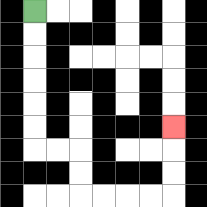{'start': '[1, 0]', 'end': '[7, 5]', 'path_directions': 'D,D,D,D,D,D,R,R,D,D,R,R,R,R,U,U,U', 'path_coordinates': '[[1, 0], [1, 1], [1, 2], [1, 3], [1, 4], [1, 5], [1, 6], [2, 6], [3, 6], [3, 7], [3, 8], [4, 8], [5, 8], [6, 8], [7, 8], [7, 7], [7, 6], [7, 5]]'}